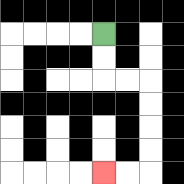{'start': '[4, 1]', 'end': '[4, 7]', 'path_directions': 'D,D,R,R,D,D,D,D,L,L', 'path_coordinates': '[[4, 1], [4, 2], [4, 3], [5, 3], [6, 3], [6, 4], [6, 5], [6, 6], [6, 7], [5, 7], [4, 7]]'}